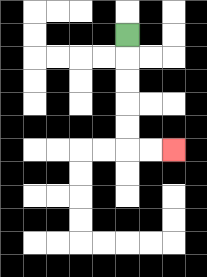{'start': '[5, 1]', 'end': '[7, 6]', 'path_directions': 'D,D,D,D,D,R,R', 'path_coordinates': '[[5, 1], [5, 2], [5, 3], [5, 4], [5, 5], [5, 6], [6, 6], [7, 6]]'}